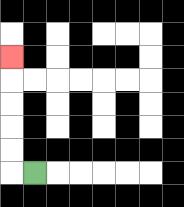{'start': '[1, 7]', 'end': '[0, 2]', 'path_directions': 'L,U,U,U,U,U', 'path_coordinates': '[[1, 7], [0, 7], [0, 6], [0, 5], [0, 4], [0, 3], [0, 2]]'}